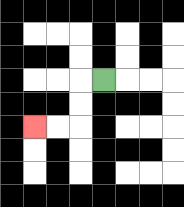{'start': '[4, 3]', 'end': '[1, 5]', 'path_directions': 'L,D,D,L,L', 'path_coordinates': '[[4, 3], [3, 3], [3, 4], [3, 5], [2, 5], [1, 5]]'}